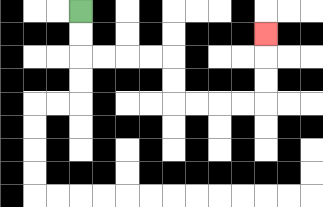{'start': '[3, 0]', 'end': '[11, 1]', 'path_directions': 'D,D,R,R,R,R,D,D,R,R,R,R,U,U,U', 'path_coordinates': '[[3, 0], [3, 1], [3, 2], [4, 2], [5, 2], [6, 2], [7, 2], [7, 3], [7, 4], [8, 4], [9, 4], [10, 4], [11, 4], [11, 3], [11, 2], [11, 1]]'}